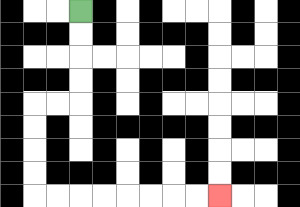{'start': '[3, 0]', 'end': '[9, 8]', 'path_directions': 'D,D,D,D,L,L,D,D,D,D,R,R,R,R,R,R,R,R', 'path_coordinates': '[[3, 0], [3, 1], [3, 2], [3, 3], [3, 4], [2, 4], [1, 4], [1, 5], [1, 6], [1, 7], [1, 8], [2, 8], [3, 8], [4, 8], [5, 8], [6, 8], [7, 8], [8, 8], [9, 8]]'}